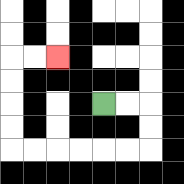{'start': '[4, 4]', 'end': '[2, 2]', 'path_directions': 'R,R,D,D,L,L,L,L,L,L,U,U,U,U,R,R', 'path_coordinates': '[[4, 4], [5, 4], [6, 4], [6, 5], [6, 6], [5, 6], [4, 6], [3, 6], [2, 6], [1, 6], [0, 6], [0, 5], [0, 4], [0, 3], [0, 2], [1, 2], [2, 2]]'}